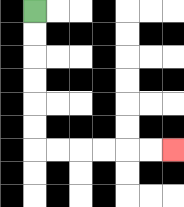{'start': '[1, 0]', 'end': '[7, 6]', 'path_directions': 'D,D,D,D,D,D,R,R,R,R,R,R', 'path_coordinates': '[[1, 0], [1, 1], [1, 2], [1, 3], [1, 4], [1, 5], [1, 6], [2, 6], [3, 6], [4, 6], [5, 6], [6, 6], [7, 6]]'}